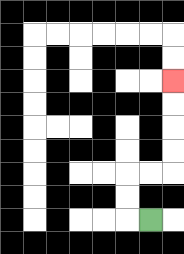{'start': '[6, 9]', 'end': '[7, 3]', 'path_directions': 'L,U,U,R,R,U,U,U,U', 'path_coordinates': '[[6, 9], [5, 9], [5, 8], [5, 7], [6, 7], [7, 7], [7, 6], [7, 5], [7, 4], [7, 3]]'}